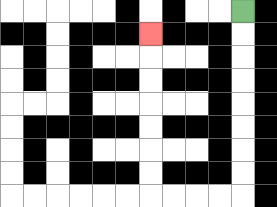{'start': '[10, 0]', 'end': '[6, 1]', 'path_directions': 'D,D,D,D,D,D,D,D,L,L,L,L,U,U,U,U,U,U,U', 'path_coordinates': '[[10, 0], [10, 1], [10, 2], [10, 3], [10, 4], [10, 5], [10, 6], [10, 7], [10, 8], [9, 8], [8, 8], [7, 8], [6, 8], [6, 7], [6, 6], [6, 5], [6, 4], [6, 3], [6, 2], [6, 1]]'}